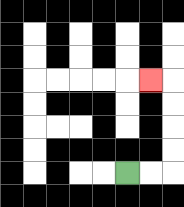{'start': '[5, 7]', 'end': '[6, 3]', 'path_directions': 'R,R,U,U,U,U,L', 'path_coordinates': '[[5, 7], [6, 7], [7, 7], [7, 6], [7, 5], [7, 4], [7, 3], [6, 3]]'}